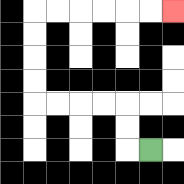{'start': '[6, 6]', 'end': '[7, 0]', 'path_directions': 'L,U,U,L,L,L,L,U,U,U,U,R,R,R,R,R,R', 'path_coordinates': '[[6, 6], [5, 6], [5, 5], [5, 4], [4, 4], [3, 4], [2, 4], [1, 4], [1, 3], [1, 2], [1, 1], [1, 0], [2, 0], [3, 0], [4, 0], [5, 0], [6, 0], [7, 0]]'}